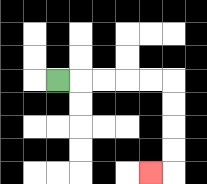{'start': '[2, 3]', 'end': '[6, 7]', 'path_directions': 'R,R,R,R,R,D,D,D,D,L', 'path_coordinates': '[[2, 3], [3, 3], [4, 3], [5, 3], [6, 3], [7, 3], [7, 4], [7, 5], [7, 6], [7, 7], [6, 7]]'}